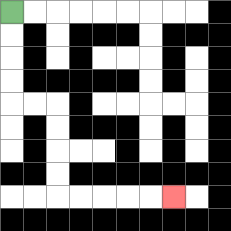{'start': '[0, 0]', 'end': '[7, 8]', 'path_directions': 'D,D,D,D,R,R,D,D,D,D,R,R,R,R,R', 'path_coordinates': '[[0, 0], [0, 1], [0, 2], [0, 3], [0, 4], [1, 4], [2, 4], [2, 5], [2, 6], [2, 7], [2, 8], [3, 8], [4, 8], [5, 8], [6, 8], [7, 8]]'}